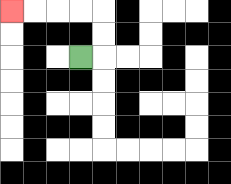{'start': '[3, 2]', 'end': '[0, 0]', 'path_directions': 'R,U,U,L,L,L,L', 'path_coordinates': '[[3, 2], [4, 2], [4, 1], [4, 0], [3, 0], [2, 0], [1, 0], [0, 0]]'}